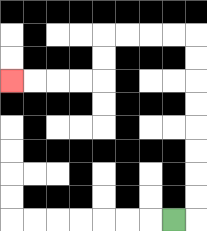{'start': '[7, 9]', 'end': '[0, 3]', 'path_directions': 'R,U,U,U,U,U,U,U,U,L,L,L,L,D,D,L,L,L,L', 'path_coordinates': '[[7, 9], [8, 9], [8, 8], [8, 7], [8, 6], [8, 5], [8, 4], [8, 3], [8, 2], [8, 1], [7, 1], [6, 1], [5, 1], [4, 1], [4, 2], [4, 3], [3, 3], [2, 3], [1, 3], [0, 3]]'}